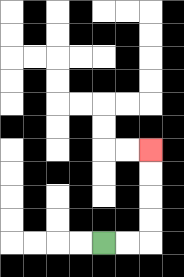{'start': '[4, 10]', 'end': '[6, 6]', 'path_directions': 'R,R,U,U,U,U', 'path_coordinates': '[[4, 10], [5, 10], [6, 10], [6, 9], [6, 8], [6, 7], [6, 6]]'}